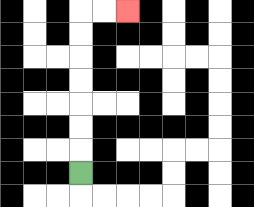{'start': '[3, 7]', 'end': '[5, 0]', 'path_directions': 'U,U,U,U,U,U,U,R,R', 'path_coordinates': '[[3, 7], [3, 6], [3, 5], [3, 4], [3, 3], [3, 2], [3, 1], [3, 0], [4, 0], [5, 0]]'}